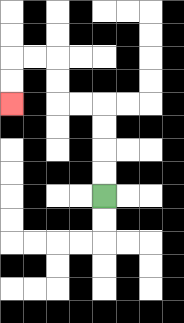{'start': '[4, 8]', 'end': '[0, 4]', 'path_directions': 'U,U,U,U,L,L,U,U,L,L,D,D', 'path_coordinates': '[[4, 8], [4, 7], [4, 6], [4, 5], [4, 4], [3, 4], [2, 4], [2, 3], [2, 2], [1, 2], [0, 2], [0, 3], [0, 4]]'}